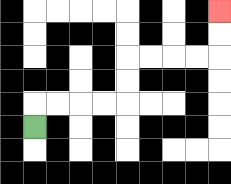{'start': '[1, 5]', 'end': '[9, 0]', 'path_directions': 'U,R,R,R,R,U,U,R,R,R,R,U,U', 'path_coordinates': '[[1, 5], [1, 4], [2, 4], [3, 4], [4, 4], [5, 4], [5, 3], [5, 2], [6, 2], [7, 2], [8, 2], [9, 2], [9, 1], [9, 0]]'}